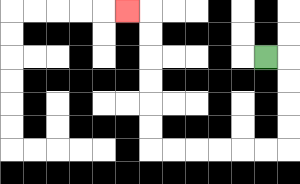{'start': '[11, 2]', 'end': '[5, 0]', 'path_directions': 'R,D,D,D,D,L,L,L,L,L,L,U,U,U,U,U,U,L', 'path_coordinates': '[[11, 2], [12, 2], [12, 3], [12, 4], [12, 5], [12, 6], [11, 6], [10, 6], [9, 6], [8, 6], [7, 6], [6, 6], [6, 5], [6, 4], [6, 3], [6, 2], [6, 1], [6, 0], [5, 0]]'}